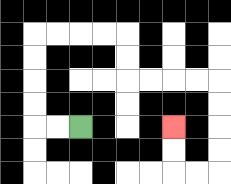{'start': '[3, 5]', 'end': '[7, 5]', 'path_directions': 'L,L,U,U,U,U,R,R,R,R,D,D,R,R,R,R,D,D,D,D,L,L,U,U', 'path_coordinates': '[[3, 5], [2, 5], [1, 5], [1, 4], [1, 3], [1, 2], [1, 1], [2, 1], [3, 1], [4, 1], [5, 1], [5, 2], [5, 3], [6, 3], [7, 3], [8, 3], [9, 3], [9, 4], [9, 5], [9, 6], [9, 7], [8, 7], [7, 7], [7, 6], [7, 5]]'}